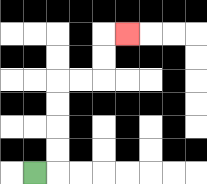{'start': '[1, 7]', 'end': '[5, 1]', 'path_directions': 'R,U,U,U,U,R,R,U,U,R', 'path_coordinates': '[[1, 7], [2, 7], [2, 6], [2, 5], [2, 4], [2, 3], [3, 3], [4, 3], [4, 2], [4, 1], [5, 1]]'}